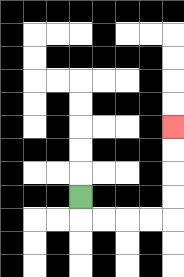{'start': '[3, 8]', 'end': '[7, 5]', 'path_directions': 'D,R,R,R,R,U,U,U,U', 'path_coordinates': '[[3, 8], [3, 9], [4, 9], [5, 9], [6, 9], [7, 9], [7, 8], [7, 7], [7, 6], [7, 5]]'}